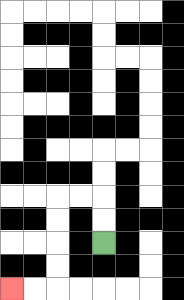{'start': '[4, 10]', 'end': '[0, 12]', 'path_directions': 'U,U,L,L,D,D,D,D,L,L', 'path_coordinates': '[[4, 10], [4, 9], [4, 8], [3, 8], [2, 8], [2, 9], [2, 10], [2, 11], [2, 12], [1, 12], [0, 12]]'}